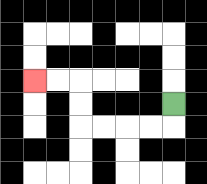{'start': '[7, 4]', 'end': '[1, 3]', 'path_directions': 'D,L,L,L,L,U,U,L,L', 'path_coordinates': '[[7, 4], [7, 5], [6, 5], [5, 5], [4, 5], [3, 5], [3, 4], [3, 3], [2, 3], [1, 3]]'}